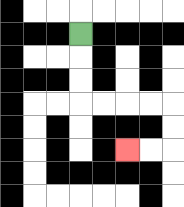{'start': '[3, 1]', 'end': '[5, 6]', 'path_directions': 'D,D,D,R,R,R,R,D,D,L,L', 'path_coordinates': '[[3, 1], [3, 2], [3, 3], [3, 4], [4, 4], [5, 4], [6, 4], [7, 4], [7, 5], [7, 6], [6, 6], [5, 6]]'}